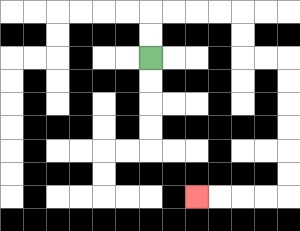{'start': '[6, 2]', 'end': '[8, 8]', 'path_directions': 'U,U,R,R,R,R,D,D,R,R,D,D,D,D,D,D,L,L,L,L', 'path_coordinates': '[[6, 2], [6, 1], [6, 0], [7, 0], [8, 0], [9, 0], [10, 0], [10, 1], [10, 2], [11, 2], [12, 2], [12, 3], [12, 4], [12, 5], [12, 6], [12, 7], [12, 8], [11, 8], [10, 8], [9, 8], [8, 8]]'}